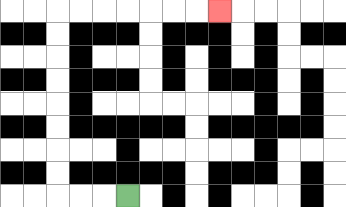{'start': '[5, 8]', 'end': '[9, 0]', 'path_directions': 'L,L,L,U,U,U,U,U,U,U,U,R,R,R,R,R,R,R', 'path_coordinates': '[[5, 8], [4, 8], [3, 8], [2, 8], [2, 7], [2, 6], [2, 5], [2, 4], [2, 3], [2, 2], [2, 1], [2, 0], [3, 0], [4, 0], [5, 0], [6, 0], [7, 0], [8, 0], [9, 0]]'}